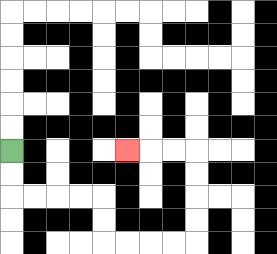{'start': '[0, 6]', 'end': '[5, 6]', 'path_directions': 'D,D,R,R,R,R,D,D,R,R,R,R,U,U,U,U,L,L,L', 'path_coordinates': '[[0, 6], [0, 7], [0, 8], [1, 8], [2, 8], [3, 8], [4, 8], [4, 9], [4, 10], [5, 10], [6, 10], [7, 10], [8, 10], [8, 9], [8, 8], [8, 7], [8, 6], [7, 6], [6, 6], [5, 6]]'}